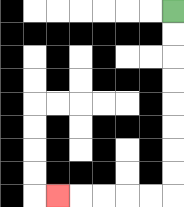{'start': '[7, 0]', 'end': '[2, 8]', 'path_directions': 'D,D,D,D,D,D,D,D,L,L,L,L,L', 'path_coordinates': '[[7, 0], [7, 1], [7, 2], [7, 3], [7, 4], [7, 5], [7, 6], [7, 7], [7, 8], [6, 8], [5, 8], [4, 8], [3, 8], [2, 8]]'}